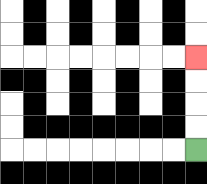{'start': '[8, 6]', 'end': '[8, 2]', 'path_directions': 'U,U,U,U', 'path_coordinates': '[[8, 6], [8, 5], [8, 4], [8, 3], [8, 2]]'}